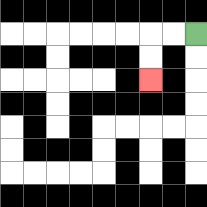{'start': '[8, 1]', 'end': '[6, 3]', 'path_directions': 'L,L,D,D', 'path_coordinates': '[[8, 1], [7, 1], [6, 1], [6, 2], [6, 3]]'}